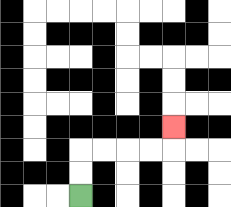{'start': '[3, 8]', 'end': '[7, 5]', 'path_directions': 'U,U,R,R,R,R,U', 'path_coordinates': '[[3, 8], [3, 7], [3, 6], [4, 6], [5, 6], [6, 6], [7, 6], [7, 5]]'}